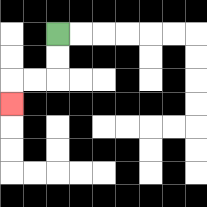{'start': '[2, 1]', 'end': '[0, 4]', 'path_directions': 'D,D,L,L,D', 'path_coordinates': '[[2, 1], [2, 2], [2, 3], [1, 3], [0, 3], [0, 4]]'}